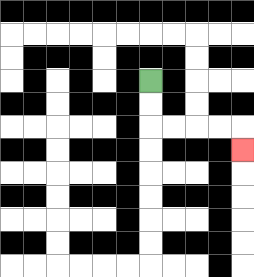{'start': '[6, 3]', 'end': '[10, 6]', 'path_directions': 'D,D,R,R,R,R,D', 'path_coordinates': '[[6, 3], [6, 4], [6, 5], [7, 5], [8, 5], [9, 5], [10, 5], [10, 6]]'}